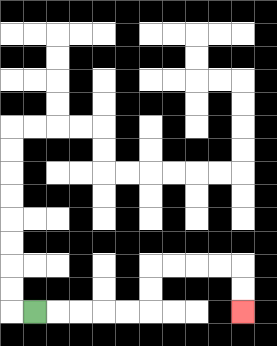{'start': '[1, 13]', 'end': '[10, 13]', 'path_directions': 'R,R,R,R,R,U,U,R,R,R,R,D,D', 'path_coordinates': '[[1, 13], [2, 13], [3, 13], [4, 13], [5, 13], [6, 13], [6, 12], [6, 11], [7, 11], [8, 11], [9, 11], [10, 11], [10, 12], [10, 13]]'}